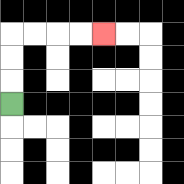{'start': '[0, 4]', 'end': '[4, 1]', 'path_directions': 'U,U,U,R,R,R,R', 'path_coordinates': '[[0, 4], [0, 3], [0, 2], [0, 1], [1, 1], [2, 1], [3, 1], [4, 1]]'}